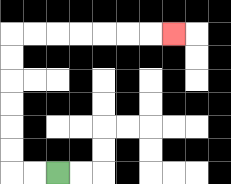{'start': '[2, 7]', 'end': '[7, 1]', 'path_directions': 'L,L,U,U,U,U,U,U,R,R,R,R,R,R,R', 'path_coordinates': '[[2, 7], [1, 7], [0, 7], [0, 6], [0, 5], [0, 4], [0, 3], [0, 2], [0, 1], [1, 1], [2, 1], [3, 1], [4, 1], [5, 1], [6, 1], [7, 1]]'}